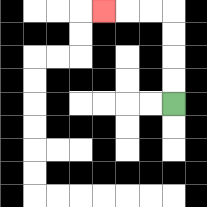{'start': '[7, 4]', 'end': '[4, 0]', 'path_directions': 'U,U,U,U,L,L,L', 'path_coordinates': '[[7, 4], [7, 3], [7, 2], [7, 1], [7, 0], [6, 0], [5, 0], [4, 0]]'}